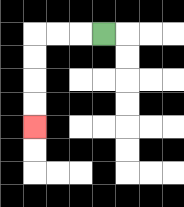{'start': '[4, 1]', 'end': '[1, 5]', 'path_directions': 'L,L,L,D,D,D,D', 'path_coordinates': '[[4, 1], [3, 1], [2, 1], [1, 1], [1, 2], [1, 3], [1, 4], [1, 5]]'}